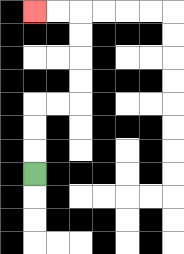{'start': '[1, 7]', 'end': '[1, 0]', 'path_directions': 'U,U,U,R,R,U,U,U,U,L,L', 'path_coordinates': '[[1, 7], [1, 6], [1, 5], [1, 4], [2, 4], [3, 4], [3, 3], [3, 2], [3, 1], [3, 0], [2, 0], [1, 0]]'}